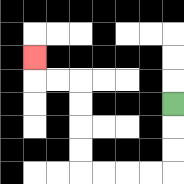{'start': '[7, 4]', 'end': '[1, 2]', 'path_directions': 'D,D,D,L,L,L,L,U,U,U,U,L,L,U', 'path_coordinates': '[[7, 4], [7, 5], [7, 6], [7, 7], [6, 7], [5, 7], [4, 7], [3, 7], [3, 6], [3, 5], [3, 4], [3, 3], [2, 3], [1, 3], [1, 2]]'}